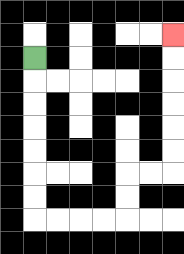{'start': '[1, 2]', 'end': '[7, 1]', 'path_directions': 'D,D,D,D,D,D,D,R,R,R,R,U,U,R,R,U,U,U,U,U,U', 'path_coordinates': '[[1, 2], [1, 3], [1, 4], [1, 5], [1, 6], [1, 7], [1, 8], [1, 9], [2, 9], [3, 9], [4, 9], [5, 9], [5, 8], [5, 7], [6, 7], [7, 7], [7, 6], [7, 5], [7, 4], [7, 3], [7, 2], [7, 1]]'}